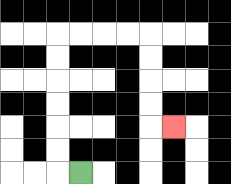{'start': '[3, 7]', 'end': '[7, 5]', 'path_directions': 'L,U,U,U,U,U,U,R,R,R,R,D,D,D,D,R', 'path_coordinates': '[[3, 7], [2, 7], [2, 6], [2, 5], [2, 4], [2, 3], [2, 2], [2, 1], [3, 1], [4, 1], [5, 1], [6, 1], [6, 2], [6, 3], [6, 4], [6, 5], [7, 5]]'}